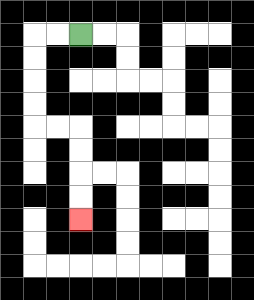{'start': '[3, 1]', 'end': '[3, 9]', 'path_directions': 'L,L,D,D,D,D,R,R,D,D,D,D', 'path_coordinates': '[[3, 1], [2, 1], [1, 1], [1, 2], [1, 3], [1, 4], [1, 5], [2, 5], [3, 5], [3, 6], [3, 7], [3, 8], [3, 9]]'}